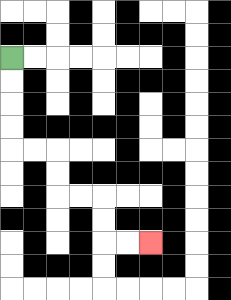{'start': '[0, 2]', 'end': '[6, 10]', 'path_directions': 'D,D,D,D,R,R,D,D,R,R,D,D,R,R', 'path_coordinates': '[[0, 2], [0, 3], [0, 4], [0, 5], [0, 6], [1, 6], [2, 6], [2, 7], [2, 8], [3, 8], [4, 8], [4, 9], [4, 10], [5, 10], [6, 10]]'}